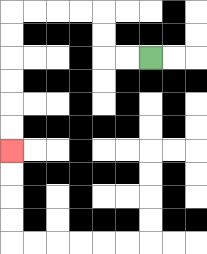{'start': '[6, 2]', 'end': '[0, 6]', 'path_directions': 'L,L,U,U,L,L,L,L,D,D,D,D,D,D', 'path_coordinates': '[[6, 2], [5, 2], [4, 2], [4, 1], [4, 0], [3, 0], [2, 0], [1, 0], [0, 0], [0, 1], [0, 2], [0, 3], [0, 4], [0, 5], [0, 6]]'}